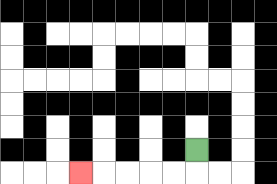{'start': '[8, 6]', 'end': '[3, 7]', 'path_directions': 'D,L,L,L,L,L', 'path_coordinates': '[[8, 6], [8, 7], [7, 7], [6, 7], [5, 7], [4, 7], [3, 7]]'}